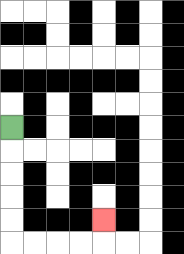{'start': '[0, 5]', 'end': '[4, 9]', 'path_directions': 'D,D,D,D,D,R,R,R,R,U', 'path_coordinates': '[[0, 5], [0, 6], [0, 7], [0, 8], [0, 9], [0, 10], [1, 10], [2, 10], [3, 10], [4, 10], [4, 9]]'}